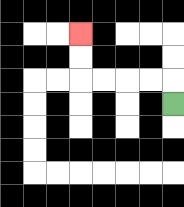{'start': '[7, 4]', 'end': '[3, 1]', 'path_directions': 'U,L,L,L,L,U,U', 'path_coordinates': '[[7, 4], [7, 3], [6, 3], [5, 3], [4, 3], [3, 3], [3, 2], [3, 1]]'}